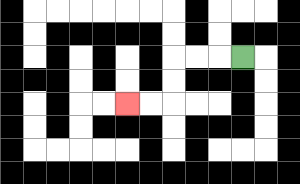{'start': '[10, 2]', 'end': '[5, 4]', 'path_directions': 'L,L,L,D,D,L,L', 'path_coordinates': '[[10, 2], [9, 2], [8, 2], [7, 2], [7, 3], [7, 4], [6, 4], [5, 4]]'}